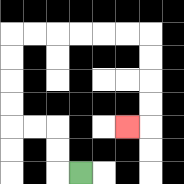{'start': '[3, 7]', 'end': '[5, 5]', 'path_directions': 'L,U,U,L,L,U,U,U,U,R,R,R,R,R,R,D,D,D,D,L', 'path_coordinates': '[[3, 7], [2, 7], [2, 6], [2, 5], [1, 5], [0, 5], [0, 4], [0, 3], [0, 2], [0, 1], [1, 1], [2, 1], [3, 1], [4, 1], [5, 1], [6, 1], [6, 2], [6, 3], [6, 4], [6, 5], [5, 5]]'}